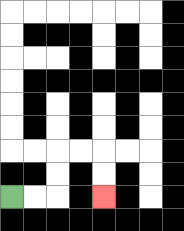{'start': '[0, 8]', 'end': '[4, 8]', 'path_directions': 'R,R,U,U,R,R,D,D', 'path_coordinates': '[[0, 8], [1, 8], [2, 8], [2, 7], [2, 6], [3, 6], [4, 6], [4, 7], [4, 8]]'}